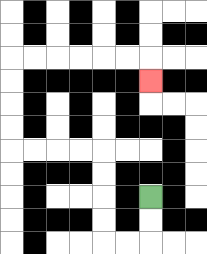{'start': '[6, 8]', 'end': '[6, 3]', 'path_directions': 'D,D,L,L,U,U,U,U,L,L,L,L,U,U,U,U,R,R,R,R,R,R,D', 'path_coordinates': '[[6, 8], [6, 9], [6, 10], [5, 10], [4, 10], [4, 9], [4, 8], [4, 7], [4, 6], [3, 6], [2, 6], [1, 6], [0, 6], [0, 5], [0, 4], [0, 3], [0, 2], [1, 2], [2, 2], [3, 2], [4, 2], [5, 2], [6, 2], [6, 3]]'}